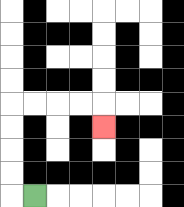{'start': '[1, 8]', 'end': '[4, 5]', 'path_directions': 'L,U,U,U,U,R,R,R,R,D', 'path_coordinates': '[[1, 8], [0, 8], [0, 7], [0, 6], [0, 5], [0, 4], [1, 4], [2, 4], [3, 4], [4, 4], [4, 5]]'}